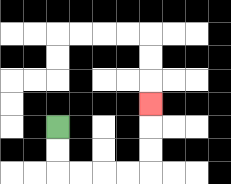{'start': '[2, 5]', 'end': '[6, 4]', 'path_directions': 'D,D,R,R,R,R,U,U,U', 'path_coordinates': '[[2, 5], [2, 6], [2, 7], [3, 7], [4, 7], [5, 7], [6, 7], [6, 6], [6, 5], [6, 4]]'}